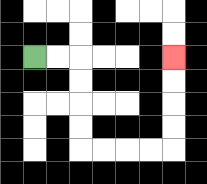{'start': '[1, 2]', 'end': '[7, 2]', 'path_directions': 'R,R,D,D,D,D,R,R,R,R,U,U,U,U', 'path_coordinates': '[[1, 2], [2, 2], [3, 2], [3, 3], [3, 4], [3, 5], [3, 6], [4, 6], [5, 6], [6, 6], [7, 6], [7, 5], [7, 4], [7, 3], [7, 2]]'}